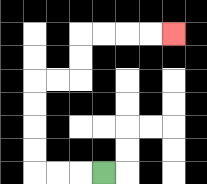{'start': '[4, 7]', 'end': '[7, 1]', 'path_directions': 'L,L,L,U,U,U,U,R,R,U,U,R,R,R,R', 'path_coordinates': '[[4, 7], [3, 7], [2, 7], [1, 7], [1, 6], [1, 5], [1, 4], [1, 3], [2, 3], [3, 3], [3, 2], [3, 1], [4, 1], [5, 1], [6, 1], [7, 1]]'}